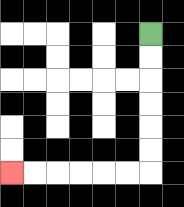{'start': '[6, 1]', 'end': '[0, 7]', 'path_directions': 'D,D,D,D,D,D,L,L,L,L,L,L', 'path_coordinates': '[[6, 1], [6, 2], [6, 3], [6, 4], [6, 5], [6, 6], [6, 7], [5, 7], [4, 7], [3, 7], [2, 7], [1, 7], [0, 7]]'}